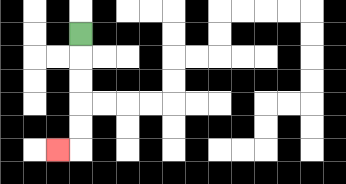{'start': '[3, 1]', 'end': '[2, 6]', 'path_directions': 'D,D,D,D,D,L', 'path_coordinates': '[[3, 1], [3, 2], [3, 3], [3, 4], [3, 5], [3, 6], [2, 6]]'}